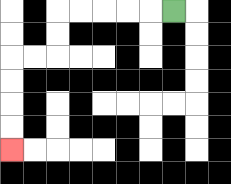{'start': '[7, 0]', 'end': '[0, 6]', 'path_directions': 'L,L,L,L,L,D,D,L,L,D,D,D,D', 'path_coordinates': '[[7, 0], [6, 0], [5, 0], [4, 0], [3, 0], [2, 0], [2, 1], [2, 2], [1, 2], [0, 2], [0, 3], [0, 4], [0, 5], [0, 6]]'}